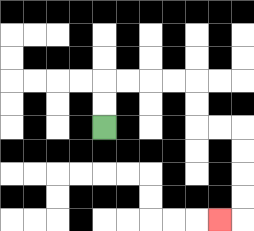{'start': '[4, 5]', 'end': '[9, 9]', 'path_directions': 'U,U,R,R,R,R,D,D,R,R,D,D,D,D,L', 'path_coordinates': '[[4, 5], [4, 4], [4, 3], [5, 3], [6, 3], [7, 3], [8, 3], [8, 4], [8, 5], [9, 5], [10, 5], [10, 6], [10, 7], [10, 8], [10, 9], [9, 9]]'}